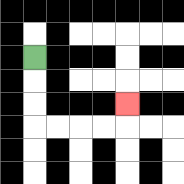{'start': '[1, 2]', 'end': '[5, 4]', 'path_directions': 'D,D,D,R,R,R,R,U', 'path_coordinates': '[[1, 2], [1, 3], [1, 4], [1, 5], [2, 5], [3, 5], [4, 5], [5, 5], [5, 4]]'}